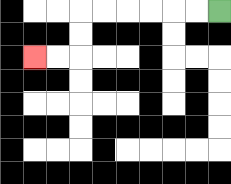{'start': '[9, 0]', 'end': '[1, 2]', 'path_directions': 'L,L,L,L,L,L,D,D,L,L', 'path_coordinates': '[[9, 0], [8, 0], [7, 0], [6, 0], [5, 0], [4, 0], [3, 0], [3, 1], [3, 2], [2, 2], [1, 2]]'}